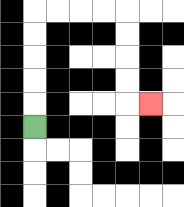{'start': '[1, 5]', 'end': '[6, 4]', 'path_directions': 'U,U,U,U,U,R,R,R,R,D,D,D,D,R', 'path_coordinates': '[[1, 5], [1, 4], [1, 3], [1, 2], [1, 1], [1, 0], [2, 0], [3, 0], [4, 0], [5, 0], [5, 1], [5, 2], [5, 3], [5, 4], [6, 4]]'}